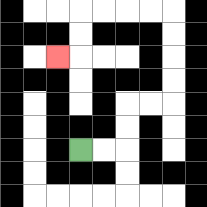{'start': '[3, 6]', 'end': '[2, 2]', 'path_directions': 'R,R,U,U,R,R,U,U,U,U,L,L,L,L,D,D,L', 'path_coordinates': '[[3, 6], [4, 6], [5, 6], [5, 5], [5, 4], [6, 4], [7, 4], [7, 3], [7, 2], [7, 1], [7, 0], [6, 0], [5, 0], [4, 0], [3, 0], [3, 1], [3, 2], [2, 2]]'}